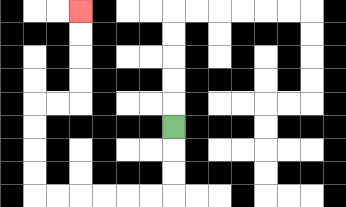{'start': '[7, 5]', 'end': '[3, 0]', 'path_directions': 'D,D,D,L,L,L,L,L,L,U,U,U,U,R,R,U,U,U,U', 'path_coordinates': '[[7, 5], [7, 6], [7, 7], [7, 8], [6, 8], [5, 8], [4, 8], [3, 8], [2, 8], [1, 8], [1, 7], [1, 6], [1, 5], [1, 4], [2, 4], [3, 4], [3, 3], [3, 2], [3, 1], [3, 0]]'}